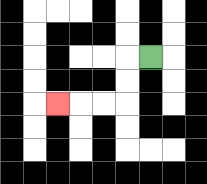{'start': '[6, 2]', 'end': '[2, 4]', 'path_directions': 'L,D,D,L,L,L', 'path_coordinates': '[[6, 2], [5, 2], [5, 3], [5, 4], [4, 4], [3, 4], [2, 4]]'}